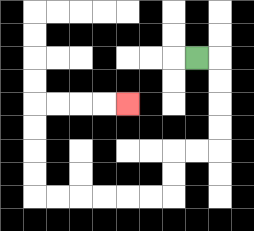{'start': '[8, 2]', 'end': '[5, 4]', 'path_directions': 'R,D,D,D,D,L,L,D,D,L,L,L,L,L,L,U,U,U,U,R,R,R,R', 'path_coordinates': '[[8, 2], [9, 2], [9, 3], [9, 4], [9, 5], [9, 6], [8, 6], [7, 6], [7, 7], [7, 8], [6, 8], [5, 8], [4, 8], [3, 8], [2, 8], [1, 8], [1, 7], [1, 6], [1, 5], [1, 4], [2, 4], [3, 4], [4, 4], [5, 4]]'}